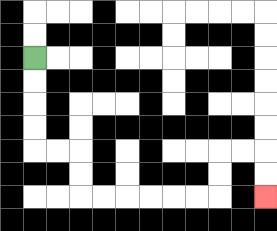{'start': '[1, 2]', 'end': '[11, 8]', 'path_directions': 'D,D,D,D,R,R,D,D,R,R,R,R,R,R,U,U,R,R,D,D', 'path_coordinates': '[[1, 2], [1, 3], [1, 4], [1, 5], [1, 6], [2, 6], [3, 6], [3, 7], [3, 8], [4, 8], [5, 8], [6, 8], [7, 8], [8, 8], [9, 8], [9, 7], [9, 6], [10, 6], [11, 6], [11, 7], [11, 8]]'}